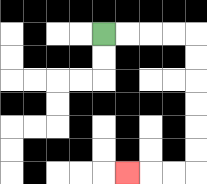{'start': '[4, 1]', 'end': '[5, 7]', 'path_directions': 'R,R,R,R,D,D,D,D,D,D,L,L,L', 'path_coordinates': '[[4, 1], [5, 1], [6, 1], [7, 1], [8, 1], [8, 2], [8, 3], [8, 4], [8, 5], [8, 6], [8, 7], [7, 7], [6, 7], [5, 7]]'}